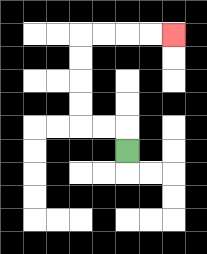{'start': '[5, 6]', 'end': '[7, 1]', 'path_directions': 'U,L,L,U,U,U,U,R,R,R,R', 'path_coordinates': '[[5, 6], [5, 5], [4, 5], [3, 5], [3, 4], [3, 3], [3, 2], [3, 1], [4, 1], [5, 1], [6, 1], [7, 1]]'}